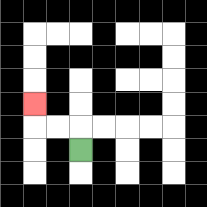{'start': '[3, 6]', 'end': '[1, 4]', 'path_directions': 'U,L,L,U', 'path_coordinates': '[[3, 6], [3, 5], [2, 5], [1, 5], [1, 4]]'}